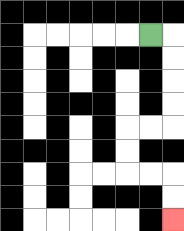{'start': '[6, 1]', 'end': '[7, 9]', 'path_directions': 'R,D,D,D,D,L,L,D,D,R,R,D,D', 'path_coordinates': '[[6, 1], [7, 1], [7, 2], [7, 3], [7, 4], [7, 5], [6, 5], [5, 5], [5, 6], [5, 7], [6, 7], [7, 7], [7, 8], [7, 9]]'}